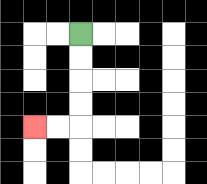{'start': '[3, 1]', 'end': '[1, 5]', 'path_directions': 'D,D,D,D,L,L', 'path_coordinates': '[[3, 1], [3, 2], [3, 3], [3, 4], [3, 5], [2, 5], [1, 5]]'}